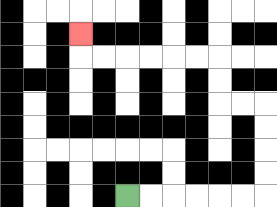{'start': '[5, 8]', 'end': '[3, 1]', 'path_directions': 'R,R,R,R,R,R,U,U,U,U,L,L,U,U,L,L,L,L,L,L,U', 'path_coordinates': '[[5, 8], [6, 8], [7, 8], [8, 8], [9, 8], [10, 8], [11, 8], [11, 7], [11, 6], [11, 5], [11, 4], [10, 4], [9, 4], [9, 3], [9, 2], [8, 2], [7, 2], [6, 2], [5, 2], [4, 2], [3, 2], [3, 1]]'}